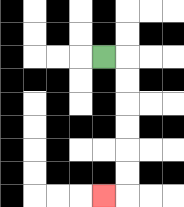{'start': '[4, 2]', 'end': '[4, 8]', 'path_directions': 'R,D,D,D,D,D,D,L', 'path_coordinates': '[[4, 2], [5, 2], [5, 3], [5, 4], [5, 5], [5, 6], [5, 7], [5, 8], [4, 8]]'}